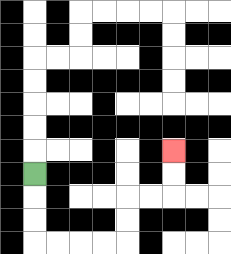{'start': '[1, 7]', 'end': '[7, 6]', 'path_directions': 'D,D,D,R,R,R,R,U,U,R,R,U,U', 'path_coordinates': '[[1, 7], [1, 8], [1, 9], [1, 10], [2, 10], [3, 10], [4, 10], [5, 10], [5, 9], [5, 8], [6, 8], [7, 8], [7, 7], [7, 6]]'}